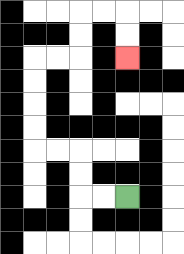{'start': '[5, 8]', 'end': '[5, 2]', 'path_directions': 'L,L,U,U,L,L,U,U,U,U,R,R,U,U,R,R,D,D', 'path_coordinates': '[[5, 8], [4, 8], [3, 8], [3, 7], [3, 6], [2, 6], [1, 6], [1, 5], [1, 4], [1, 3], [1, 2], [2, 2], [3, 2], [3, 1], [3, 0], [4, 0], [5, 0], [5, 1], [5, 2]]'}